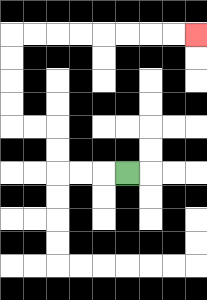{'start': '[5, 7]', 'end': '[8, 1]', 'path_directions': 'L,L,L,U,U,L,L,U,U,U,U,R,R,R,R,R,R,R,R', 'path_coordinates': '[[5, 7], [4, 7], [3, 7], [2, 7], [2, 6], [2, 5], [1, 5], [0, 5], [0, 4], [0, 3], [0, 2], [0, 1], [1, 1], [2, 1], [3, 1], [4, 1], [5, 1], [6, 1], [7, 1], [8, 1]]'}